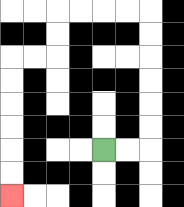{'start': '[4, 6]', 'end': '[0, 8]', 'path_directions': 'R,R,U,U,U,U,U,U,L,L,L,L,D,D,L,L,D,D,D,D,D,D', 'path_coordinates': '[[4, 6], [5, 6], [6, 6], [6, 5], [6, 4], [6, 3], [6, 2], [6, 1], [6, 0], [5, 0], [4, 0], [3, 0], [2, 0], [2, 1], [2, 2], [1, 2], [0, 2], [0, 3], [0, 4], [0, 5], [0, 6], [0, 7], [0, 8]]'}